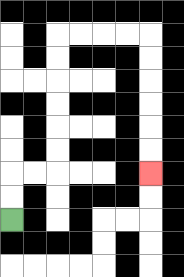{'start': '[0, 9]', 'end': '[6, 7]', 'path_directions': 'U,U,R,R,U,U,U,U,U,U,R,R,R,R,D,D,D,D,D,D', 'path_coordinates': '[[0, 9], [0, 8], [0, 7], [1, 7], [2, 7], [2, 6], [2, 5], [2, 4], [2, 3], [2, 2], [2, 1], [3, 1], [4, 1], [5, 1], [6, 1], [6, 2], [6, 3], [6, 4], [6, 5], [6, 6], [6, 7]]'}